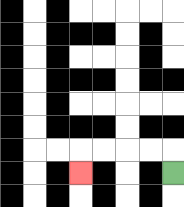{'start': '[7, 7]', 'end': '[3, 7]', 'path_directions': 'U,L,L,L,L,D', 'path_coordinates': '[[7, 7], [7, 6], [6, 6], [5, 6], [4, 6], [3, 6], [3, 7]]'}